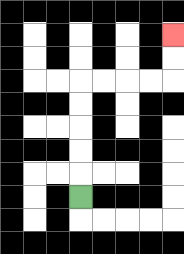{'start': '[3, 8]', 'end': '[7, 1]', 'path_directions': 'U,U,U,U,U,R,R,R,R,U,U', 'path_coordinates': '[[3, 8], [3, 7], [3, 6], [3, 5], [3, 4], [3, 3], [4, 3], [5, 3], [6, 3], [7, 3], [7, 2], [7, 1]]'}